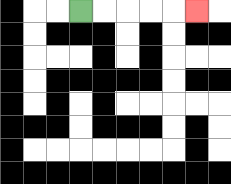{'start': '[3, 0]', 'end': '[8, 0]', 'path_directions': 'R,R,R,R,R', 'path_coordinates': '[[3, 0], [4, 0], [5, 0], [6, 0], [7, 0], [8, 0]]'}